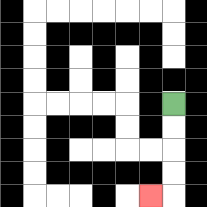{'start': '[7, 4]', 'end': '[6, 8]', 'path_directions': 'D,D,D,D,L', 'path_coordinates': '[[7, 4], [7, 5], [7, 6], [7, 7], [7, 8], [6, 8]]'}